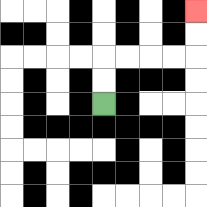{'start': '[4, 4]', 'end': '[8, 0]', 'path_directions': 'U,U,R,R,R,R,U,U', 'path_coordinates': '[[4, 4], [4, 3], [4, 2], [5, 2], [6, 2], [7, 2], [8, 2], [8, 1], [8, 0]]'}